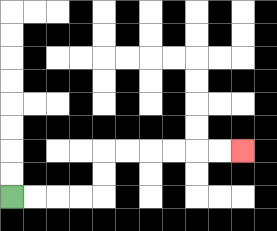{'start': '[0, 8]', 'end': '[10, 6]', 'path_directions': 'R,R,R,R,U,U,R,R,R,R,R,R', 'path_coordinates': '[[0, 8], [1, 8], [2, 8], [3, 8], [4, 8], [4, 7], [4, 6], [5, 6], [6, 6], [7, 6], [8, 6], [9, 6], [10, 6]]'}